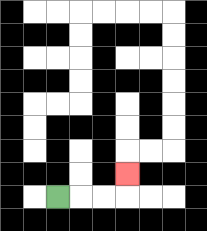{'start': '[2, 8]', 'end': '[5, 7]', 'path_directions': 'R,R,R,U', 'path_coordinates': '[[2, 8], [3, 8], [4, 8], [5, 8], [5, 7]]'}